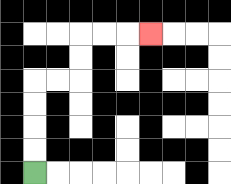{'start': '[1, 7]', 'end': '[6, 1]', 'path_directions': 'U,U,U,U,R,R,U,U,R,R,R', 'path_coordinates': '[[1, 7], [1, 6], [1, 5], [1, 4], [1, 3], [2, 3], [3, 3], [3, 2], [3, 1], [4, 1], [5, 1], [6, 1]]'}